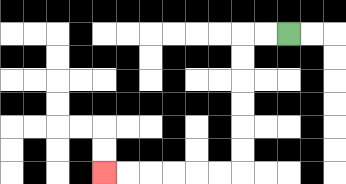{'start': '[12, 1]', 'end': '[4, 7]', 'path_directions': 'L,L,D,D,D,D,D,D,L,L,L,L,L,L', 'path_coordinates': '[[12, 1], [11, 1], [10, 1], [10, 2], [10, 3], [10, 4], [10, 5], [10, 6], [10, 7], [9, 7], [8, 7], [7, 7], [6, 7], [5, 7], [4, 7]]'}